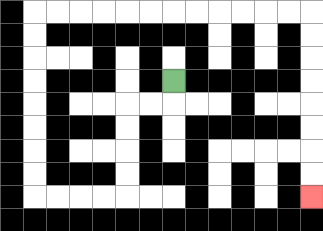{'start': '[7, 3]', 'end': '[13, 8]', 'path_directions': 'D,L,L,D,D,D,D,L,L,L,L,U,U,U,U,U,U,U,U,R,R,R,R,R,R,R,R,R,R,R,R,D,D,D,D,D,D,D,D', 'path_coordinates': '[[7, 3], [7, 4], [6, 4], [5, 4], [5, 5], [5, 6], [5, 7], [5, 8], [4, 8], [3, 8], [2, 8], [1, 8], [1, 7], [1, 6], [1, 5], [1, 4], [1, 3], [1, 2], [1, 1], [1, 0], [2, 0], [3, 0], [4, 0], [5, 0], [6, 0], [7, 0], [8, 0], [9, 0], [10, 0], [11, 0], [12, 0], [13, 0], [13, 1], [13, 2], [13, 3], [13, 4], [13, 5], [13, 6], [13, 7], [13, 8]]'}